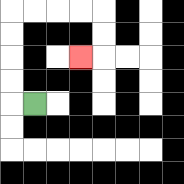{'start': '[1, 4]', 'end': '[3, 2]', 'path_directions': 'L,U,U,U,U,R,R,R,R,D,D,L', 'path_coordinates': '[[1, 4], [0, 4], [0, 3], [0, 2], [0, 1], [0, 0], [1, 0], [2, 0], [3, 0], [4, 0], [4, 1], [4, 2], [3, 2]]'}